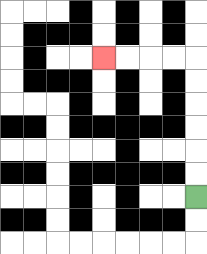{'start': '[8, 8]', 'end': '[4, 2]', 'path_directions': 'U,U,U,U,U,U,L,L,L,L', 'path_coordinates': '[[8, 8], [8, 7], [8, 6], [8, 5], [8, 4], [8, 3], [8, 2], [7, 2], [6, 2], [5, 2], [4, 2]]'}